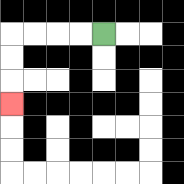{'start': '[4, 1]', 'end': '[0, 4]', 'path_directions': 'L,L,L,L,D,D,D', 'path_coordinates': '[[4, 1], [3, 1], [2, 1], [1, 1], [0, 1], [0, 2], [0, 3], [0, 4]]'}